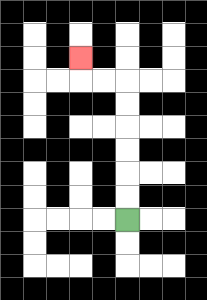{'start': '[5, 9]', 'end': '[3, 2]', 'path_directions': 'U,U,U,U,U,U,L,L,U', 'path_coordinates': '[[5, 9], [5, 8], [5, 7], [5, 6], [5, 5], [5, 4], [5, 3], [4, 3], [3, 3], [3, 2]]'}